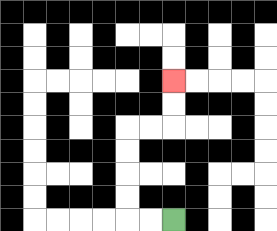{'start': '[7, 9]', 'end': '[7, 3]', 'path_directions': 'L,L,U,U,U,U,R,R,U,U', 'path_coordinates': '[[7, 9], [6, 9], [5, 9], [5, 8], [5, 7], [5, 6], [5, 5], [6, 5], [7, 5], [7, 4], [7, 3]]'}